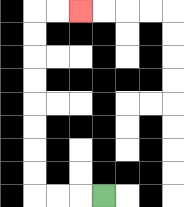{'start': '[4, 8]', 'end': '[3, 0]', 'path_directions': 'L,L,L,U,U,U,U,U,U,U,U,R,R', 'path_coordinates': '[[4, 8], [3, 8], [2, 8], [1, 8], [1, 7], [1, 6], [1, 5], [1, 4], [1, 3], [1, 2], [1, 1], [1, 0], [2, 0], [3, 0]]'}